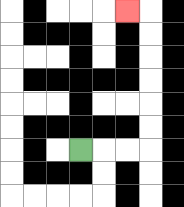{'start': '[3, 6]', 'end': '[5, 0]', 'path_directions': 'R,R,R,U,U,U,U,U,U,L', 'path_coordinates': '[[3, 6], [4, 6], [5, 6], [6, 6], [6, 5], [6, 4], [6, 3], [6, 2], [6, 1], [6, 0], [5, 0]]'}